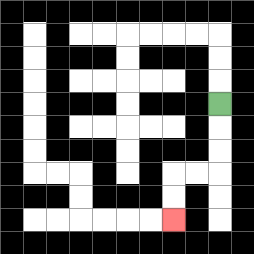{'start': '[9, 4]', 'end': '[7, 9]', 'path_directions': 'D,D,D,L,L,D,D', 'path_coordinates': '[[9, 4], [9, 5], [9, 6], [9, 7], [8, 7], [7, 7], [7, 8], [7, 9]]'}